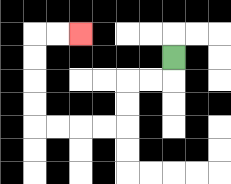{'start': '[7, 2]', 'end': '[3, 1]', 'path_directions': 'D,L,L,D,D,L,L,L,L,U,U,U,U,R,R', 'path_coordinates': '[[7, 2], [7, 3], [6, 3], [5, 3], [5, 4], [5, 5], [4, 5], [3, 5], [2, 5], [1, 5], [1, 4], [1, 3], [1, 2], [1, 1], [2, 1], [3, 1]]'}